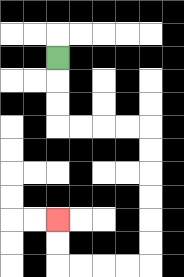{'start': '[2, 2]', 'end': '[2, 9]', 'path_directions': 'D,D,D,R,R,R,R,D,D,D,D,D,D,L,L,L,L,U,U', 'path_coordinates': '[[2, 2], [2, 3], [2, 4], [2, 5], [3, 5], [4, 5], [5, 5], [6, 5], [6, 6], [6, 7], [6, 8], [6, 9], [6, 10], [6, 11], [5, 11], [4, 11], [3, 11], [2, 11], [2, 10], [2, 9]]'}